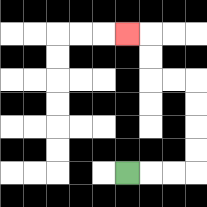{'start': '[5, 7]', 'end': '[5, 1]', 'path_directions': 'R,R,R,U,U,U,U,L,L,U,U,L', 'path_coordinates': '[[5, 7], [6, 7], [7, 7], [8, 7], [8, 6], [8, 5], [8, 4], [8, 3], [7, 3], [6, 3], [6, 2], [6, 1], [5, 1]]'}